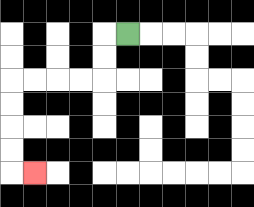{'start': '[5, 1]', 'end': '[1, 7]', 'path_directions': 'L,D,D,L,L,L,L,D,D,D,D,R', 'path_coordinates': '[[5, 1], [4, 1], [4, 2], [4, 3], [3, 3], [2, 3], [1, 3], [0, 3], [0, 4], [0, 5], [0, 6], [0, 7], [1, 7]]'}